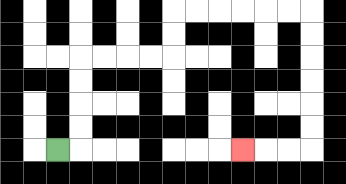{'start': '[2, 6]', 'end': '[10, 6]', 'path_directions': 'R,U,U,U,U,R,R,R,R,U,U,R,R,R,R,R,R,D,D,D,D,D,D,L,L,L', 'path_coordinates': '[[2, 6], [3, 6], [3, 5], [3, 4], [3, 3], [3, 2], [4, 2], [5, 2], [6, 2], [7, 2], [7, 1], [7, 0], [8, 0], [9, 0], [10, 0], [11, 0], [12, 0], [13, 0], [13, 1], [13, 2], [13, 3], [13, 4], [13, 5], [13, 6], [12, 6], [11, 6], [10, 6]]'}